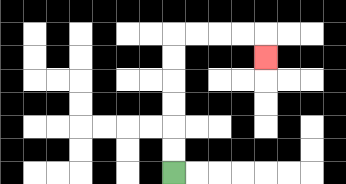{'start': '[7, 7]', 'end': '[11, 2]', 'path_directions': 'U,U,U,U,U,U,R,R,R,R,D', 'path_coordinates': '[[7, 7], [7, 6], [7, 5], [7, 4], [7, 3], [7, 2], [7, 1], [8, 1], [9, 1], [10, 1], [11, 1], [11, 2]]'}